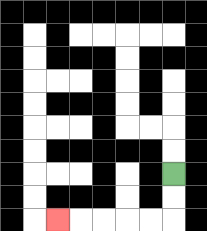{'start': '[7, 7]', 'end': '[2, 9]', 'path_directions': 'D,D,L,L,L,L,L', 'path_coordinates': '[[7, 7], [7, 8], [7, 9], [6, 9], [5, 9], [4, 9], [3, 9], [2, 9]]'}